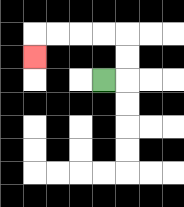{'start': '[4, 3]', 'end': '[1, 2]', 'path_directions': 'R,U,U,L,L,L,L,D', 'path_coordinates': '[[4, 3], [5, 3], [5, 2], [5, 1], [4, 1], [3, 1], [2, 1], [1, 1], [1, 2]]'}